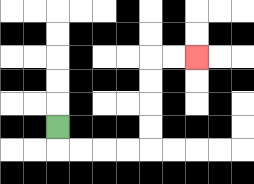{'start': '[2, 5]', 'end': '[8, 2]', 'path_directions': 'D,R,R,R,R,U,U,U,U,R,R', 'path_coordinates': '[[2, 5], [2, 6], [3, 6], [4, 6], [5, 6], [6, 6], [6, 5], [6, 4], [6, 3], [6, 2], [7, 2], [8, 2]]'}